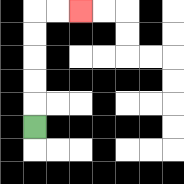{'start': '[1, 5]', 'end': '[3, 0]', 'path_directions': 'U,U,U,U,U,R,R', 'path_coordinates': '[[1, 5], [1, 4], [1, 3], [1, 2], [1, 1], [1, 0], [2, 0], [3, 0]]'}